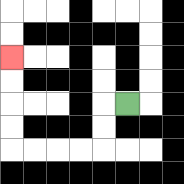{'start': '[5, 4]', 'end': '[0, 2]', 'path_directions': 'L,D,D,L,L,L,L,U,U,U,U', 'path_coordinates': '[[5, 4], [4, 4], [4, 5], [4, 6], [3, 6], [2, 6], [1, 6], [0, 6], [0, 5], [0, 4], [0, 3], [0, 2]]'}